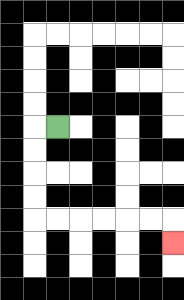{'start': '[2, 5]', 'end': '[7, 10]', 'path_directions': 'L,D,D,D,D,R,R,R,R,R,R,D', 'path_coordinates': '[[2, 5], [1, 5], [1, 6], [1, 7], [1, 8], [1, 9], [2, 9], [3, 9], [4, 9], [5, 9], [6, 9], [7, 9], [7, 10]]'}